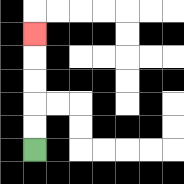{'start': '[1, 6]', 'end': '[1, 1]', 'path_directions': 'U,U,U,U,U', 'path_coordinates': '[[1, 6], [1, 5], [1, 4], [1, 3], [1, 2], [1, 1]]'}